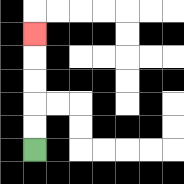{'start': '[1, 6]', 'end': '[1, 1]', 'path_directions': 'U,U,U,U,U', 'path_coordinates': '[[1, 6], [1, 5], [1, 4], [1, 3], [1, 2], [1, 1]]'}